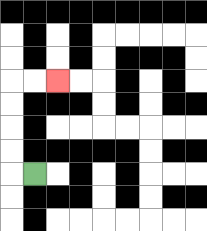{'start': '[1, 7]', 'end': '[2, 3]', 'path_directions': 'L,U,U,U,U,R,R', 'path_coordinates': '[[1, 7], [0, 7], [0, 6], [0, 5], [0, 4], [0, 3], [1, 3], [2, 3]]'}